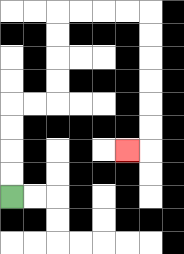{'start': '[0, 8]', 'end': '[5, 6]', 'path_directions': 'U,U,U,U,R,R,U,U,U,U,R,R,R,R,D,D,D,D,D,D,L', 'path_coordinates': '[[0, 8], [0, 7], [0, 6], [0, 5], [0, 4], [1, 4], [2, 4], [2, 3], [2, 2], [2, 1], [2, 0], [3, 0], [4, 0], [5, 0], [6, 0], [6, 1], [6, 2], [6, 3], [6, 4], [6, 5], [6, 6], [5, 6]]'}